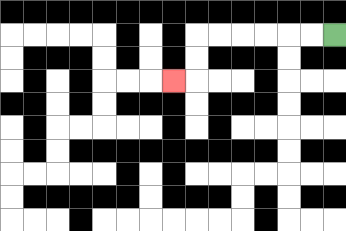{'start': '[14, 1]', 'end': '[7, 3]', 'path_directions': 'L,L,L,L,L,L,D,D,L', 'path_coordinates': '[[14, 1], [13, 1], [12, 1], [11, 1], [10, 1], [9, 1], [8, 1], [8, 2], [8, 3], [7, 3]]'}